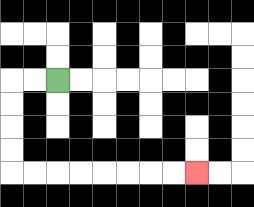{'start': '[2, 3]', 'end': '[8, 7]', 'path_directions': 'L,L,D,D,D,D,R,R,R,R,R,R,R,R', 'path_coordinates': '[[2, 3], [1, 3], [0, 3], [0, 4], [0, 5], [0, 6], [0, 7], [1, 7], [2, 7], [3, 7], [4, 7], [5, 7], [6, 7], [7, 7], [8, 7]]'}